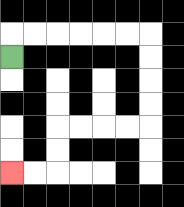{'start': '[0, 2]', 'end': '[0, 7]', 'path_directions': 'U,R,R,R,R,R,R,D,D,D,D,L,L,L,L,D,D,L,L', 'path_coordinates': '[[0, 2], [0, 1], [1, 1], [2, 1], [3, 1], [4, 1], [5, 1], [6, 1], [6, 2], [6, 3], [6, 4], [6, 5], [5, 5], [4, 5], [3, 5], [2, 5], [2, 6], [2, 7], [1, 7], [0, 7]]'}